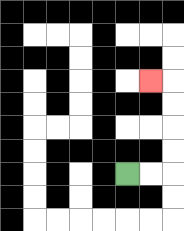{'start': '[5, 7]', 'end': '[6, 3]', 'path_directions': 'R,R,U,U,U,U,L', 'path_coordinates': '[[5, 7], [6, 7], [7, 7], [7, 6], [7, 5], [7, 4], [7, 3], [6, 3]]'}